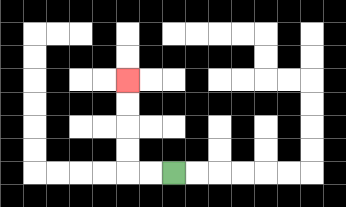{'start': '[7, 7]', 'end': '[5, 3]', 'path_directions': 'L,L,U,U,U,U', 'path_coordinates': '[[7, 7], [6, 7], [5, 7], [5, 6], [5, 5], [5, 4], [5, 3]]'}